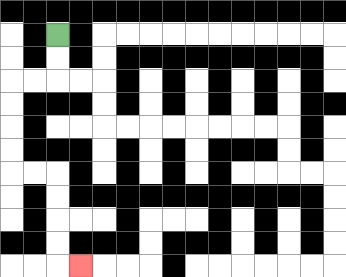{'start': '[2, 1]', 'end': '[3, 11]', 'path_directions': 'D,D,L,L,D,D,D,D,R,R,D,D,D,D,R', 'path_coordinates': '[[2, 1], [2, 2], [2, 3], [1, 3], [0, 3], [0, 4], [0, 5], [0, 6], [0, 7], [1, 7], [2, 7], [2, 8], [2, 9], [2, 10], [2, 11], [3, 11]]'}